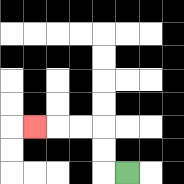{'start': '[5, 7]', 'end': '[1, 5]', 'path_directions': 'L,U,U,L,L,L', 'path_coordinates': '[[5, 7], [4, 7], [4, 6], [4, 5], [3, 5], [2, 5], [1, 5]]'}